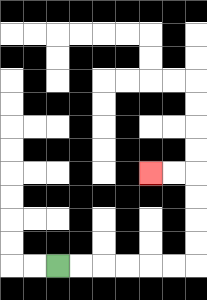{'start': '[2, 11]', 'end': '[6, 7]', 'path_directions': 'R,R,R,R,R,R,U,U,U,U,L,L', 'path_coordinates': '[[2, 11], [3, 11], [4, 11], [5, 11], [6, 11], [7, 11], [8, 11], [8, 10], [8, 9], [8, 8], [8, 7], [7, 7], [6, 7]]'}